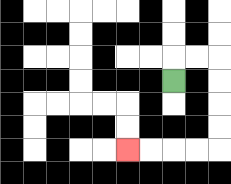{'start': '[7, 3]', 'end': '[5, 6]', 'path_directions': 'U,R,R,D,D,D,D,L,L,L,L', 'path_coordinates': '[[7, 3], [7, 2], [8, 2], [9, 2], [9, 3], [9, 4], [9, 5], [9, 6], [8, 6], [7, 6], [6, 6], [5, 6]]'}